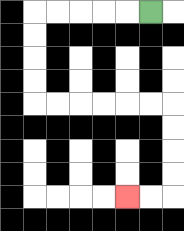{'start': '[6, 0]', 'end': '[5, 8]', 'path_directions': 'L,L,L,L,L,D,D,D,D,R,R,R,R,R,R,D,D,D,D,L,L', 'path_coordinates': '[[6, 0], [5, 0], [4, 0], [3, 0], [2, 0], [1, 0], [1, 1], [1, 2], [1, 3], [1, 4], [2, 4], [3, 4], [4, 4], [5, 4], [6, 4], [7, 4], [7, 5], [7, 6], [7, 7], [7, 8], [6, 8], [5, 8]]'}